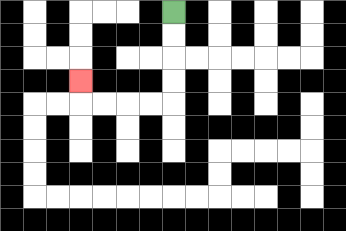{'start': '[7, 0]', 'end': '[3, 3]', 'path_directions': 'D,D,D,D,L,L,L,L,U', 'path_coordinates': '[[7, 0], [7, 1], [7, 2], [7, 3], [7, 4], [6, 4], [5, 4], [4, 4], [3, 4], [3, 3]]'}